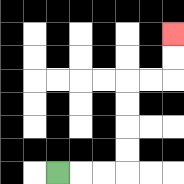{'start': '[2, 7]', 'end': '[7, 1]', 'path_directions': 'R,R,R,U,U,U,U,R,R,U,U', 'path_coordinates': '[[2, 7], [3, 7], [4, 7], [5, 7], [5, 6], [5, 5], [5, 4], [5, 3], [6, 3], [7, 3], [7, 2], [7, 1]]'}